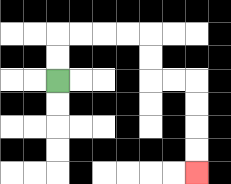{'start': '[2, 3]', 'end': '[8, 7]', 'path_directions': 'U,U,R,R,R,R,D,D,R,R,D,D,D,D', 'path_coordinates': '[[2, 3], [2, 2], [2, 1], [3, 1], [4, 1], [5, 1], [6, 1], [6, 2], [6, 3], [7, 3], [8, 3], [8, 4], [8, 5], [8, 6], [8, 7]]'}